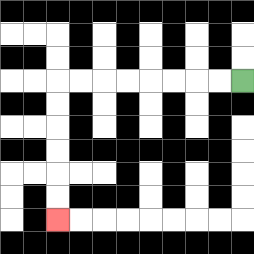{'start': '[10, 3]', 'end': '[2, 9]', 'path_directions': 'L,L,L,L,L,L,L,L,D,D,D,D,D,D', 'path_coordinates': '[[10, 3], [9, 3], [8, 3], [7, 3], [6, 3], [5, 3], [4, 3], [3, 3], [2, 3], [2, 4], [2, 5], [2, 6], [2, 7], [2, 8], [2, 9]]'}